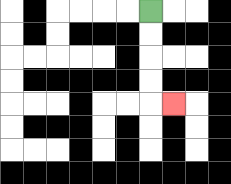{'start': '[6, 0]', 'end': '[7, 4]', 'path_directions': 'D,D,D,D,R', 'path_coordinates': '[[6, 0], [6, 1], [6, 2], [6, 3], [6, 4], [7, 4]]'}